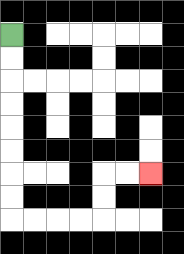{'start': '[0, 1]', 'end': '[6, 7]', 'path_directions': 'D,D,D,D,D,D,D,D,R,R,R,R,U,U,R,R', 'path_coordinates': '[[0, 1], [0, 2], [0, 3], [0, 4], [0, 5], [0, 6], [0, 7], [0, 8], [0, 9], [1, 9], [2, 9], [3, 9], [4, 9], [4, 8], [4, 7], [5, 7], [6, 7]]'}